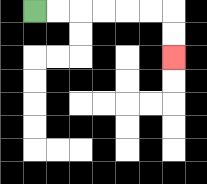{'start': '[1, 0]', 'end': '[7, 2]', 'path_directions': 'R,R,R,R,R,R,D,D', 'path_coordinates': '[[1, 0], [2, 0], [3, 0], [4, 0], [5, 0], [6, 0], [7, 0], [7, 1], [7, 2]]'}